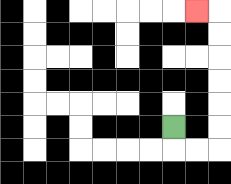{'start': '[7, 5]', 'end': '[8, 0]', 'path_directions': 'D,R,R,U,U,U,U,U,U,L', 'path_coordinates': '[[7, 5], [7, 6], [8, 6], [9, 6], [9, 5], [9, 4], [9, 3], [9, 2], [9, 1], [9, 0], [8, 0]]'}